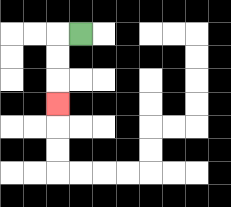{'start': '[3, 1]', 'end': '[2, 4]', 'path_directions': 'L,D,D,D', 'path_coordinates': '[[3, 1], [2, 1], [2, 2], [2, 3], [2, 4]]'}